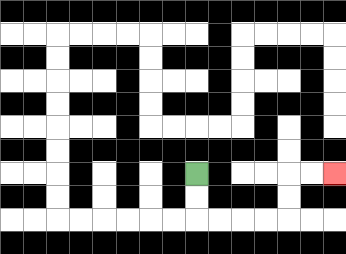{'start': '[8, 7]', 'end': '[14, 7]', 'path_directions': 'D,D,R,R,R,R,U,U,R,R', 'path_coordinates': '[[8, 7], [8, 8], [8, 9], [9, 9], [10, 9], [11, 9], [12, 9], [12, 8], [12, 7], [13, 7], [14, 7]]'}